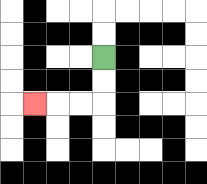{'start': '[4, 2]', 'end': '[1, 4]', 'path_directions': 'D,D,L,L,L', 'path_coordinates': '[[4, 2], [4, 3], [4, 4], [3, 4], [2, 4], [1, 4]]'}